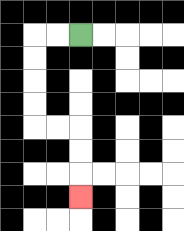{'start': '[3, 1]', 'end': '[3, 8]', 'path_directions': 'L,L,D,D,D,D,R,R,D,D,D', 'path_coordinates': '[[3, 1], [2, 1], [1, 1], [1, 2], [1, 3], [1, 4], [1, 5], [2, 5], [3, 5], [3, 6], [3, 7], [3, 8]]'}